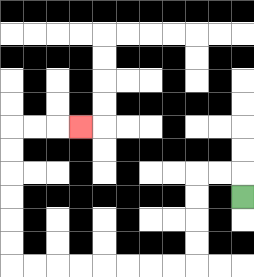{'start': '[10, 8]', 'end': '[3, 5]', 'path_directions': 'U,L,L,D,D,D,D,L,L,L,L,L,L,L,L,U,U,U,U,U,U,R,R,R', 'path_coordinates': '[[10, 8], [10, 7], [9, 7], [8, 7], [8, 8], [8, 9], [8, 10], [8, 11], [7, 11], [6, 11], [5, 11], [4, 11], [3, 11], [2, 11], [1, 11], [0, 11], [0, 10], [0, 9], [0, 8], [0, 7], [0, 6], [0, 5], [1, 5], [2, 5], [3, 5]]'}